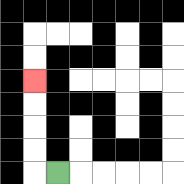{'start': '[2, 7]', 'end': '[1, 3]', 'path_directions': 'L,U,U,U,U', 'path_coordinates': '[[2, 7], [1, 7], [1, 6], [1, 5], [1, 4], [1, 3]]'}